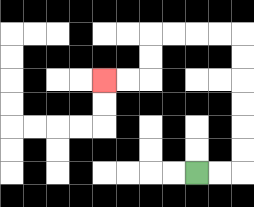{'start': '[8, 7]', 'end': '[4, 3]', 'path_directions': 'R,R,U,U,U,U,U,U,L,L,L,L,D,D,L,L', 'path_coordinates': '[[8, 7], [9, 7], [10, 7], [10, 6], [10, 5], [10, 4], [10, 3], [10, 2], [10, 1], [9, 1], [8, 1], [7, 1], [6, 1], [6, 2], [6, 3], [5, 3], [4, 3]]'}